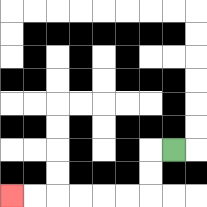{'start': '[7, 6]', 'end': '[0, 8]', 'path_directions': 'L,D,D,L,L,L,L,L,L', 'path_coordinates': '[[7, 6], [6, 6], [6, 7], [6, 8], [5, 8], [4, 8], [3, 8], [2, 8], [1, 8], [0, 8]]'}